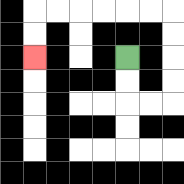{'start': '[5, 2]', 'end': '[1, 2]', 'path_directions': 'D,D,R,R,U,U,U,U,L,L,L,L,L,L,D,D', 'path_coordinates': '[[5, 2], [5, 3], [5, 4], [6, 4], [7, 4], [7, 3], [7, 2], [7, 1], [7, 0], [6, 0], [5, 0], [4, 0], [3, 0], [2, 0], [1, 0], [1, 1], [1, 2]]'}